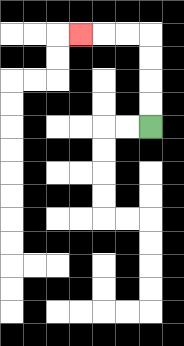{'start': '[6, 5]', 'end': '[3, 1]', 'path_directions': 'U,U,U,U,L,L,L', 'path_coordinates': '[[6, 5], [6, 4], [6, 3], [6, 2], [6, 1], [5, 1], [4, 1], [3, 1]]'}